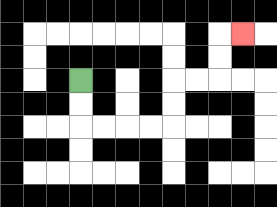{'start': '[3, 3]', 'end': '[10, 1]', 'path_directions': 'D,D,R,R,R,R,U,U,R,R,U,U,R', 'path_coordinates': '[[3, 3], [3, 4], [3, 5], [4, 5], [5, 5], [6, 5], [7, 5], [7, 4], [7, 3], [8, 3], [9, 3], [9, 2], [9, 1], [10, 1]]'}